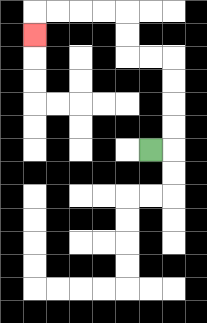{'start': '[6, 6]', 'end': '[1, 1]', 'path_directions': 'R,U,U,U,U,L,L,U,U,L,L,L,L,D', 'path_coordinates': '[[6, 6], [7, 6], [7, 5], [7, 4], [7, 3], [7, 2], [6, 2], [5, 2], [5, 1], [5, 0], [4, 0], [3, 0], [2, 0], [1, 0], [1, 1]]'}